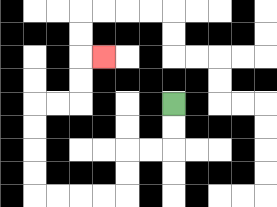{'start': '[7, 4]', 'end': '[4, 2]', 'path_directions': 'D,D,L,L,D,D,L,L,L,L,U,U,U,U,R,R,U,U,R', 'path_coordinates': '[[7, 4], [7, 5], [7, 6], [6, 6], [5, 6], [5, 7], [5, 8], [4, 8], [3, 8], [2, 8], [1, 8], [1, 7], [1, 6], [1, 5], [1, 4], [2, 4], [3, 4], [3, 3], [3, 2], [4, 2]]'}